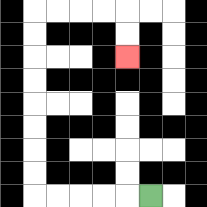{'start': '[6, 8]', 'end': '[5, 2]', 'path_directions': 'L,L,L,L,L,U,U,U,U,U,U,U,U,R,R,R,R,D,D', 'path_coordinates': '[[6, 8], [5, 8], [4, 8], [3, 8], [2, 8], [1, 8], [1, 7], [1, 6], [1, 5], [1, 4], [1, 3], [1, 2], [1, 1], [1, 0], [2, 0], [3, 0], [4, 0], [5, 0], [5, 1], [5, 2]]'}